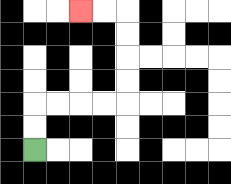{'start': '[1, 6]', 'end': '[3, 0]', 'path_directions': 'U,U,R,R,R,R,U,U,U,U,L,L', 'path_coordinates': '[[1, 6], [1, 5], [1, 4], [2, 4], [3, 4], [4, 4], [5, 4], [5, 3], [5, 2], [5, 1], [5, 0], [4, 0], [3, 0]]'}